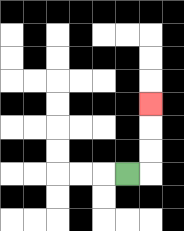{'start': '[5, 7]', 'end': '[6, 4]', 'path_directions': 'R,U,U,U', 'path_coordinates': '[[5, 7], [6, 7], [6, 6], [6, 5], [6, 4]]'}